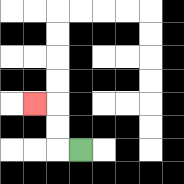{'start': '[3, 6]', 'end': '[1, 4]', 'path_directions': 'L,U,U,L', 'path_coordinates': '[[3, 6], [2, 6], [2, 5], [2, 4], [1, 4]]'}